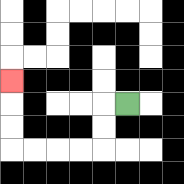{'start': '[5, 4]', 'end': '[0, 3]', 'path_directions': 'L,D,D,L,L,L,L,U,U,U', 'path_coordinates': '[[5, 4], [4, 4], [4, 5], [4, 6], [3, 6], [2, 6], [1, 6], [0, 6], [0, 5], [0, 4], [0, 3]]'}